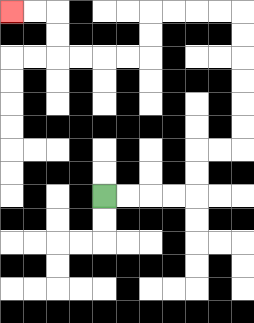{'start': '[4, 8]', 'end': '[0, 0]', 'path_directions': 'R,R,R,R,U,U,R,R,U,U,U,U,U,U,L,L,L,L,D,D,L,L,L,L,U,U,L,L', 'path_coordinates': '[[4, 8], [5, 8], [6, 8], [7, 8], [8, 8], [8, 7], [8, 6], [9, 6], [10, 6], [10, 5], [10, 4], [10, 3], [10, 2], [10, 1], [10, 0], [9, 0], [8, 0], [7, 0], [6, 0], [6, 1], [6, 2], [5, 2], [4, 2], [3, 2], [2, 2], [2, 1], [2, 0], [1, 0], [0, 0]]'}